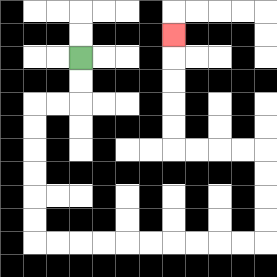{'start': '[3, 2]', 'end': '[7, 1]', 'path_directions': 'D,D,L,L,D,D,D,D,D,D,R,R,R,R,R,R,R,R,R,R,U,U,U,U,L,L,L,L,U,U,U,U,U', 'path_coordinates': '[[3, 2], [3, 3], [3, 4], [2, 4], [1, 4], [1, 5], [1, 6], [1, 7], [1, 8], [1, 9], [1, 10], [2, 10], [3, 10], [4, 10], [5, 10], [6, 10], [7, 10], [8, 10], [9, 10], [10, 10], [11, 10], [11, 9], [11, 8], [11, 7], [11, 6], [10, 6], [9, 6], [8, 6], [7, 6], [7, 5], [7, 4], [7, 3], [7, 2], [7, 1]]'}